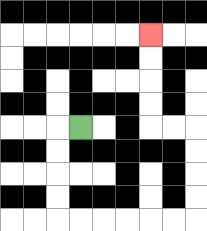{'start': '[3, 5]', 'end': '[6, 1]', 'path_directions': 'L,D,D,D,D,R,R,R,R,R,R,U,U,U,U,L,L,U,U,U,U', 'path_coordinates': '[[3, 5], [2, 5], [2, 6], [2, 7], [2, 8], [2, 9], [3, 9], [4, 9], [5, 9], [6, 9], [7, 9], [8, 9], [8, 8], [8, 7], [8, 6], [8, 5], [7, 5], [6, 5], [6, 4], [6, 3], [6, 2], [6, 1]]'}